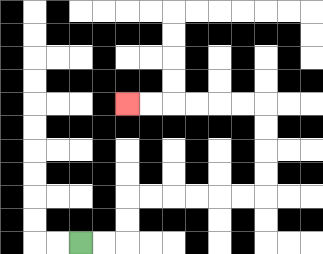{'start': '[3, 10]', 'end': '[5, 4]', 'path_directions': 'R,R,U,U,R,R,R,R,R,R,U,U,U,U,L,L,L,L,L,L', 'path_coordinates': '[[3, 10], [4, 10], [5, 10], [5, 9], [5, 8], [6, 8], [7, 8], [8, 8], [9, 8], [10, 8], [11, 8], [11, 7], [11, 6], [11, 5], [11, 4], [10, 4], [9, 4], [8, 4], [7, 4], [6, 4], [5, 4]]'}